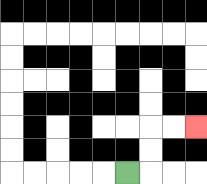{'start': '[5, 7]', 'end': '[8, 5]', 'path_directions': 'R,U,U,R,R', 'path_coordinates': '[[5, 7], [6, 7], [6, 6], [6, 5], [7, 5], [8, 5]]'}